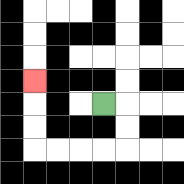{'start': '[4, 4]', 'end': '[1, 3]', 'path_directions': 'R,D,D,L,L,L,L,U,U,U', 'path_coordinates': '[[4, 4], [5, 4], [5, 5], [5, 6], [4, 6], [3, 6], [2, 6], [1, 6], [1, 5], [1, 4], [1, 3]]'}